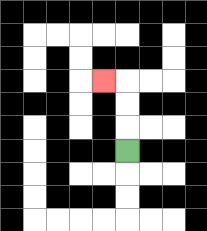{'start': '[5, 6]', 'end': '[4, 3]', 'path_directions': 'U,U,U,L', 'path_coordinates': '[[5, 6], [5, 5], [5, 4], [5, 3], [4, 3]]'}